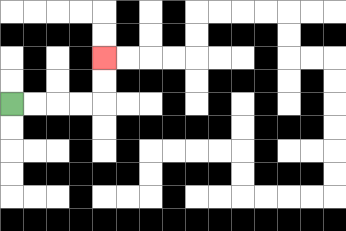{'start': '[0, 4]', 'end': '[4, 2]', 'path_directions': 'R,R,R,R,U,U', 'path_coordinates': '[[0, 4], [1, 4], [2, 4], [3, 4], [4, 4], [4, 3], [4, 2]]'}